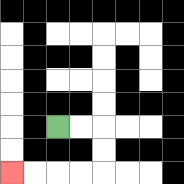{'start': '[2, 5]', 'end': '[0, 7]', 'path_directions': 'R,R,D,D,L,L,L,L', 'path_coordinates': '[[2, 5], [3, 5], [4, 5], [4, 6], [4, 7], [3, 7], [2, 7], [1, 7], [0, 7]]'}